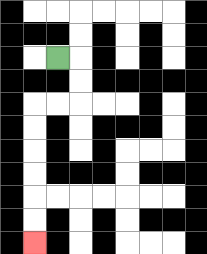{'start': '[2, 2]', 'end': '[1, 10]', 'path_directions': 'R,D,D,L,L,D,D,D,D,D,D', 'path_coordinates': '[[2, 2], [3, 2], [3, 3], [3, 4], [2, 4], [1, 4], [1, 5], [1, 6], [1, 7], [1, 8], [1, 9], [1, 10]]'}